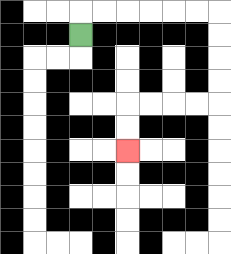{'start': '[3, 1]', 'end': '[5, 6]', 'path_directions': 'U,R,R,R,R,R,R,D,D,D,D,L,L,L,L,D,D', 'path_coordinates': '[[3, 1], [3, 0], [4, 0], [5, 0], [6, 0], [7, 0], [8, 0], [9, 0], [9, 1], [9, 2], [9, 3], [9, 4], [8, 4], [7, 4], [6, 4], [5, 4], [5, 5], [5, 6]]'}